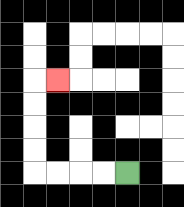{'start': '[5, 7]', 'end': '[2, 3]', 'path_directions': 'L,L,L,L,U,U,U,U,R', 'path_coordinates': '[[5, 7], [4, 7], [3, 7], [2, 7], [1, 7], [1, 6], [1, 5], [1, 4], [1, 3], [2, 3]]'}